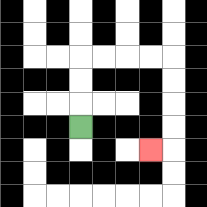{'start': '[3, 5]', 'end': '[6, 6]', 'path_directions': 'U,U,U,R,R,R,R,D,D,D,D,L', 'path_coordinates': '[[3, 5], [3, 4], [3, 3], [3, 2], [4, 2], [5, 2], [6, 2], [7, 2], [7, 3], [7, 4], [7, 5], [7, 6], [6, 6]]'}